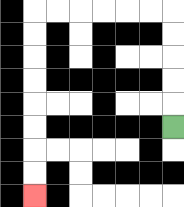{'start': '[7, 5]', 'end': '[1, 8]', 'path_directions': 'U,U,U,U,U,L,L,L,L,L,L,D,D,D,D,D,D,D,D', 'path_coordinates': '[[7, 5], [7, 4], [7, 3], [7, 2], [7, 1], [7, 0], [6, 0], [5, 0], [4, 0], [3, 0], [2, 0], [1, 0], [1, 1], [1, 2], [1, 3], [1, 4], [1, 5], [1, 6], [1, 7], [1, 8]]'}